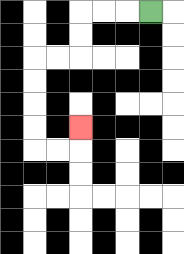{'start': '[6, 0]', 'end': '[3, 5]', 'path_directions': 'L,L,L,D,D,L,L,D,D,D,D,R,R,U', 'path_coordinates': '[[6, 0], [5, 0], [4, 0], [3, 0], [3, 1], [3, 2], [2, 2], [1, 2], [1, 3], [1, 4], [1, 5], [1, 6], [2, 6], [3, 6], [3, 5]]'}